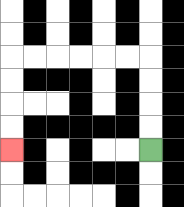{'start': '[6, 6]', 'end': '[0, 6]', 'path_directions': 'U,U,U,U,L,L,L,L,L,L,D,D,D,D', 'path_coordinates': '[[6, 6], [6, 5], [6, 4], [6, 3], [6, 2], [5, 2], [4, 2], [3, 2], [2, 2], [1, 2], [0, 2], [0, 3], [0, 4], [0, 5], [0, 6]]'}